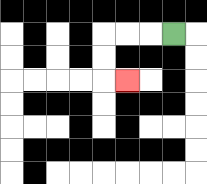{'start': '[7, 1]', 'end': '[5, 3]', 'path_directions': 'L,L,L,D,D,R', 'path_coordinates': '[[7, 1], [6, 1], [5, 1], [4, 1], [4, 2], [4, 3], [5, 3]]'}